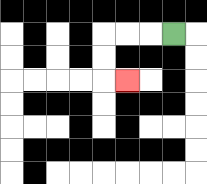{'start': '[7, 1]', 'end': '[5, 3]', 'path_directions': 'L,L,L,D,D,R', 'path_coordinates': '[[7, 1], [6, 1], [5, 1], [4, 1], [4, 2], [4, 3], [5, 3]]'}